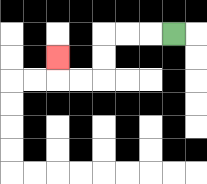{'start': '[7, 1]', 'end': '[2, 2]', 'path_directions': 'L,L,L,D,D,L,L,U', 'path_coordinates': '[[7, 1], [6, 1], [5, 1], [4, 1], [4, 2], [4, 3], [3, 3], [2, 3], [2, 2]]'}